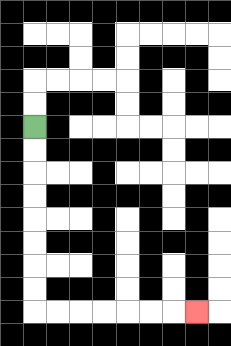{'start': '[1, 5]', 'end': '[8, 13]', 'path_directions': 'D,D,D,D,D,D,D,D,R,R,R,R,R,R,R', 'path_coordinates': '[[1, 5], [1, 6], [1, 7], [1, 8], [1, 9], [1, 10], [1, 11], [1, 12], [1, 13], [2, 13], [3, 13], [4, 13], [5, 13], [6, 13], [7, 13], [8, 13]]'}